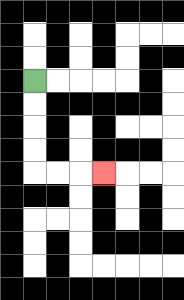{'start': '[1, 3]', 'end': '[4, 7]', 'path_directions': 'D,D,D,D,R,R,R', 'path_coordinates': '[[1, 3], [1, 4], [1, 5], [1, 6], [1, 7], [2, 7], [3, 7], [4, 7]]'}